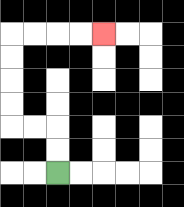{'start': '[2, 7]', 'end': '[4, 1]', 'path_directions': 'U,U,L,L,U,U,U,U,R,R,R,R', 'path_coordinates': '[[2, 7], [2, 6], [2, 5], [1, 5], [0, 5], [0, 4], [0, 3], [0, 2], [0, 1], [1, 1], [2, 1], [3, 1], [4, 1]]'}